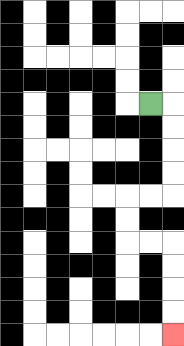{'start': '[6, 4]', 'end': '[7, 14]', 'path_directions': 'R,D,D,D,D,L,L,D,D,R,R,D,D,D,D', 'path_coordinates': '[[6, 4], [7, 4], [7, 5], [7, 6], [7, 7], [7, 8], [6, 8], [5, 8], [5, 9], [5, 10], [6, 10], [7, 10], [7, 11], [7, 12], [7, 13], [7, 14]]'}